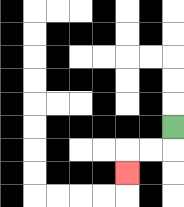{'start': '[7, 5]', 'end': '[5, 7]', 'path_directions': 'D,L,L,D', 'path_coordinates': '[[7, 5], [7, 6], [6, 6], [5, 6], [5, 7]]'}